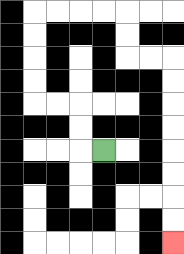{'start': '[4, 6]', 'end': '[7, 10]', 'path_directions': 'L,U,U,L,L,U,U,U,U,R,R,R,R,D,D,R,R,D,D,D,D,D,D,D,D', 'path_coordinates': '[[4, 6], [3, 6], [3, 5], [3, 4], [2, 4], [1, 4], [1, 3], [1, 2], [1, 1], [1, 0], [2, 0], [3, 0], [4, 0], [5, 0], [5, 1], [5, 2], [6, 2], [7, 2], [7, 3], [7, 4], [7, 5], [7, 6], [7, 7], [7, 8], [7, 9], [7, 10]]'}